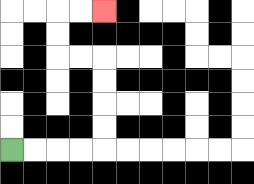{'start': '[0, 6]', 'end': '[4, 0]', 'path_directions': 'R,R,R,R,U,U,U,U,L,L,U,U,R,R', 'path_coordinates': '[[0, 6], [1, 6], [2, 6], [3, 6], [4, 6], [4, 5], [4, 4], [4, 3], [4, 2], [3, 2], [2, 2], [2, 1], [2, 0], [3, 0], [4, 0]]'}